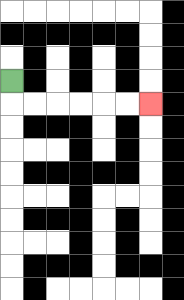{'start': '[0, 3]', 'end': '[6, 4]', 'path_directions': 'D,R,R,R,R,R,R', 'path_coordinates': '[[0, 3], [0, 4], [1, 4], [2, 4], [3, 4], [4, 4], [5, 4], [6, 4]]'}